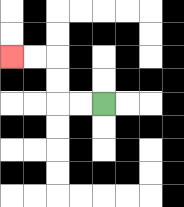{'start': '[4, 4]', 'end': '[0, 2]', 'path_directions': 'L,L,U,U,L,L', 'path_coordinates': '[[4, 4], [3, 4], [2, 4], [2, 3], [2, 2], [1, 2], [0, 2]]'}